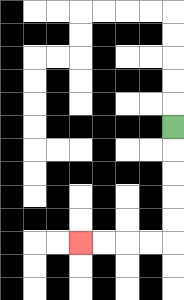{'start': '[7, 5]', 'end': '[3, 10]', 'path_directions': 'D,D,D,D,D,L,L,L,L', 'path_coordinates': '[[7, 5], [7, 6], [7, 7], [7, 8], [7, 9], [7, 10], [6, 10], [5, 10], [4, 10], [3, 10]]'}